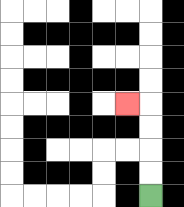{'start': '[6, 8]', 'end': '[5, 4]', 'path_directions': 'U,U,U,U,L', 'path_coordinates': '[[6, 8], [6, 7], [6, 6], [6, 5], [6, 4], [5, 4]]'}